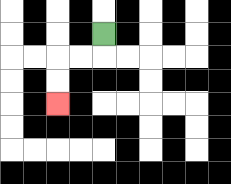{'start': '[4, 1]', 'end': '[2, 4]', 'path_directions': 'D,L,L,D,D', 'path_coordinates': '[[4, 1], [4, 2], [3, 2], [2, 2], [2, 3], [2, 4]]'}